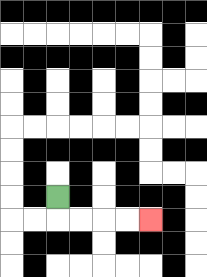{'start': '[2, 8]', 'end': '[6, 9]', 'path_directions': 'D,R,R,R,R', 'path_coordinates': '[[2, 8], [2, 9], [3, 9], [4, 9], [5, 9], [6, 9]]'}